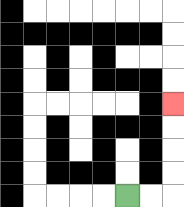{'start': '[5, 8]', 'end': '[7, 4]', 'path_directions': 'R,R,U,U,U,U', 'path_coordinates': '[[5, 8], [6, 8], [7, 8], [7, 7], [7, 6], [7, 5], [7, 4]]'}